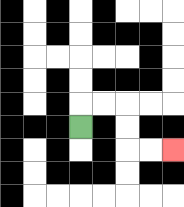{'start': '[3, 5]', 'end': '[7, 6]', 'path_directions': 'U,R,R,D,D,R,R', 'path_coordinates': '[[3, 5], [3, 4], [4, 4], [5, 4], [5, 5], [5, 6], [6, 6], [7, 6]]'}